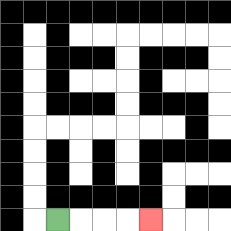{'start': '[2, 9]', 'end': '[6, 9]', 'path_directions': 'R,R,R,R', 'path_coordinates': '[[2, 9], [3, 9], [4, 9], [5, 9], [6, 9]]'}